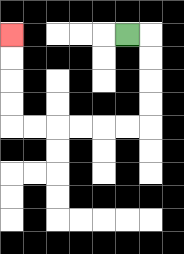{'start': '[5, 1]', 'end': '[0, 1]', 'path_directions': 'R,D,D,D,D,L,L,L,L,L,L,U,U,U,U', 'path_coordinates': '[[5, 1], [6, 1], [6, 2], [6, 3], [6, 4], [6, 5], [5, 5], [4, 5], [3, 5], [2, 5], [1, 5], [0, 5], [0, 4], [0, 3], [0, 2], [0, 1]]'}